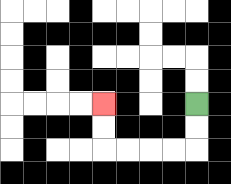{'start': '[8, 4]', 'end': '[4, 4]', 'path_directions': 'D,D,L,L,L,L,U,U', 'path_coordinates': '[[8, 4], [8, 5], [8, 6], [7, 6], [6, 6], [5, 6], [4, 6], [4, 5], [4, 4]]'}